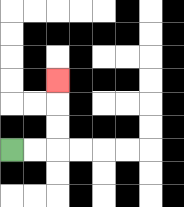{'start': '[0, 6]', 'end': '[2, 3]', 'path_directions': 'R,R,U,U,U', 'path_coordinates': '[[0, 6], [1, 6], [2, 6], [2, 5], [2, 4], [2, 3]]'}